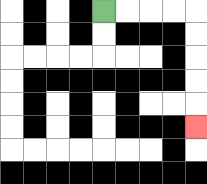{'start': '[4, 0]', 'end': '[8, 5]', 'path_directions': 'R,R,R,R,D,D,D,D,D', 'path_coordinates': '[[4, 0], [5, 0], [6, 0], [7, 0], [8, 0], [8, 1], [8, 2], [8, 3], [8, 4], [8, 5]]'}